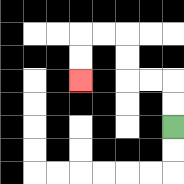{'start': '[7, 5]', 'end': '[3, 3]', 'path_directions': 'U,U,L,L,U,U,L,L,D,D', 'path_coordinates': '[[7, 5], [7, 4], [7, 3], [6, 3], [5, 3], [5, 2], [5, 1], [4, 1], [3, 1], [3, 2], [3, 3]]'}